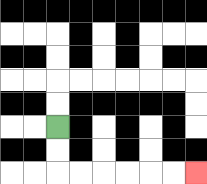{'start': '[2, 5]', 'end': '[8, 7]', 'path_directions': 'D,D,R,R,R,R,R,R', 'path_coordinates': '[[2, 5], [2, 6], [2, 7], [3, 7], [4, 7], [5, 7], [6, 7], [7, 7], [8, 7]]'}